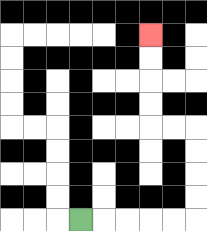{'start': '[3, 9]', 'end': '[6, 1]', 'path_directions': 'R,R,R,R,R,U,U,U,U,L,L,U,U,U,U', 'path_coordinates': '[[3, 9], [4, 9], [5, 9], [6, 9], [7, 9], [8, 9], [8, 8], [8, 7], [8, 6], [8, 5], [7, 5], [6, 5], [6, 4], [6, 3], [6, 2], [6, 1]]'}